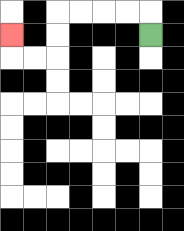{'start': '[6, 1]', 'end': '[0, 1]', 'path_directions': 'U,L,L,L,L,D,D,L,L,U', 'path_coordinates': '[[6, 1], [6, 0], [5, 0], [4, 0], [3, 0], [2, 0], [2, 1], [2, 2], [1, 2], [0, 2], [0, 1]]'}